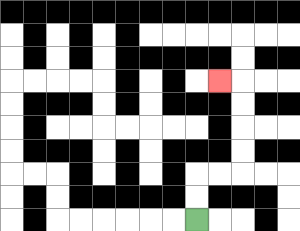{'start': '[8, 9]', 'end': '[9, 3]', 'path_directions': 'U,U,R,R,U,U,U,U,L', 'path_coordinates': '[[8, 9], [8, 8], [8, 7], [9, 7], [10, 7], [10, 6], [10, 5], [10, 4], [10, 3], [9, 3]]'}